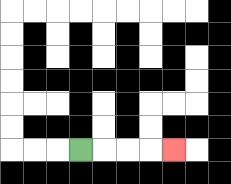{'start': '[3, 6]', 'end': '[7, 6]', 'path_directions': 'R,R,R,R', 'path_coordinates': '[[3, 6], [4, 6], [5, 6], [6, 6], [7, 6]]'}